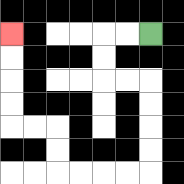{'start': '[6, 1]', 'end': '[0, 1]', 'path_directions': 'L,L,D,D,R,R,D,D,D,D,L,L,L,L,U,U,L,L,U,U,U,U', 'path_coordinates': '[[6, 1], [5, 1], [4, 1], [4, 2], [4, 3], [5, 3], [6, 3], [6, 4], [6, 5], [6, 6], [6, 7], [5, 7], [4, 7], [3, 7], [2, 7], [2, 6], [2, 5], [1, 5], [0, 5], [0, 4], [0, 3], [0, 2], [0, 1]]'}